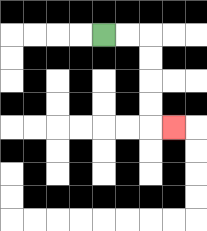{'start': '[4, 1]', 'end': '[7, 5]', 'path_directions': 'R,R,D,D,D,D,R', 'path_coordinates': '[[4, 1], [5, 1], [6, 1], [6, 2], [6, 3], [6, 4], [6, 5], [7, 5]]'}